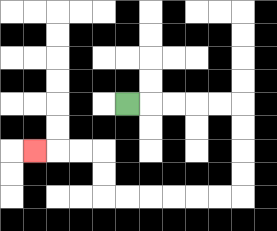{'start': '[5, 4]', 'end': '[1, 6]', 'path_directions': 'R,R,R,R,R,D,D,D,D,L,L,L,L,L,L,U,U,L,L,L', 'path_coordinates': '[[5, 4], [6, 4], [7, 4], [8, 4], [9, 4], [10, 4], [10, 5], [10, 6], [10, 7], [10, 8], [9, 8], [8, 8], [7, 8], [6, 8], [5, 8], [4, 8], [4, 7], [4, 6], [3, 6], [2, 6], [1, 6]]'}